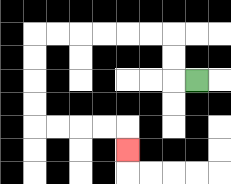{'start': '[8, 3]', 'end': '[5, 6]', 'path_directions': 'L,U,U,L,L,L,L,L,L,D,D,D,D,R,R,R,R,D', 'path_coordinates': '[[8, 3], [7, 3], [7, 2], [7, 1], [6, 1], [5, 1], [4, 1], [3, 1], [2, 1], [1, 1], [1, 2], [1, 3], [1, 4], [1, 5], [2, 5], [3, 5], [4, 5], [5, 5], [5, 6]]'}